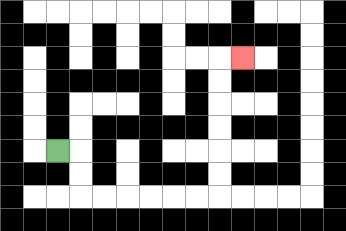{'start': '[2, 6]', 'end': '[10, 2]', 'path_directions': 'R,D,D,R,R,R,R,R,R,U,U,U,U,U,U,R', 'path_coordinates': '[[2, 6], [3, 6], [3, 7], [3, 8], [4, 8], [5, 8], [6, 8], [7, 8], [8, 8], [9, 8], [9, 7], [9, 6], [9, 5], [9, 4], [9, 3], [9, 2], [10, 2]]'}